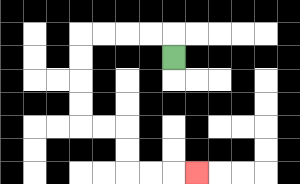{'start': '[7, 2]', 'end': '[8, 7]', 'path_directions': 'U,L,L,L,L,D,D,D,D,R,R,D,D,R,R,R', 'path_coordinates': '[[7, 2], [7, 1], [6, 1], [5, 1], [4, 1], [3, 1], [3, 2], [3, 3], [3, 4], [3, 5], [4, 5], [5, 5], [5, 6], [5, 7], [6, 7], [7, 7], [8, 7]]'}